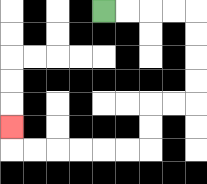{'start': '[4, 0]', 'end': '[0, 5]', 'path_directions': 'R,R,R,R,D,D,D,D,L,L,D,D,L,L,L,L,L,L,U', 'path_coordinates': '[[4, 0], [5, 0], [6, 0], [7, 0], [8, 0], [8, 1], [8, 2], [8, 3], [8, 4], [7, 4], [6, 4], [6, 5], [6, 6], [5, 6], [4, 6], [3, 6], [2, 6], [1, 6], [0, 6], [0, 5]]'}